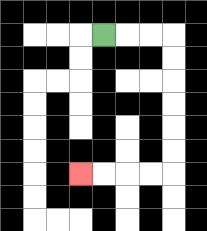{'start': '[4, 1]', 'end': '[3, 7]', 'path_directions': 'R,R,R,D,D,D,D,D,D,L,L,L,L', 'path_coordinates': '[[4, 1], [5, 1], [6, 1], [7, 1], [7, 2], [7, 3], [7, 4], [7, 5], [7, 6], [7, 7], [6, 7], [5, 7], [4, 7], [3, 7]]'}